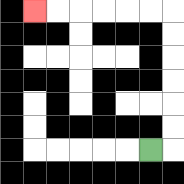{'start': '[6, 6]', 'end': '[1, 0]', 'path_directions': 'R,U,U,U,U,U,U,L,L,L,L,L,L', 'path_coordinates': '[[6, 6], [7, 6], [7, 5], [7, 4], [7, 3], [7, 2], [7, 1], [7, 0], [6, 0], [5, 0], [4, 0], [3, 0], [2, 0], [1, 0]]'}